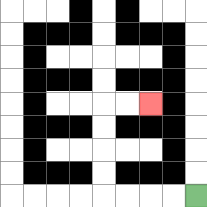{'start': '[8, 8]', 'end': '[6, 4]', 'path_directions': 'L,L,L,L,U,U,U,U,R,R', 'path_coordinates': '[[8, 8], [7, 8], [6, 8], [5, 8], [4, 8], [4, 7], [4, 6], [4, 5], [4, 4], [5, 4], [6, 4]]'}